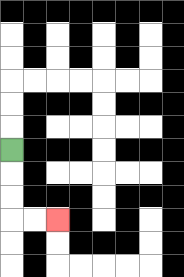{'start': '[0, 6]', 'end': '[2, 9]', 'path_directions': 'D,D,D,R,R', 'path_coordinates': '[[0, 6], [0, 7], [0, 8], [0, 9], [1, 9], [2, 9]]'}